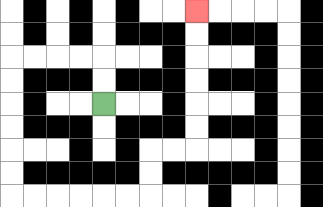{'start': '[4, 4]', 'end': '[8, 0]', 'path_directions': 'U,U,L,L,L,L,D,D,D,D,D,D,R,R,R,R,R,R,U,U,R,R,U,U,U,U,U,U', 'path_coordinates': '[[4, 4], [4, 3], [4, 2], [3, 2], [2, 2], [1, 2], [0, 2], [0, 3], [0, 4], [0, 5], [0, 6], [0, 7], [0, 8], [1, 8], [2, 8], [3, 8], [4, 8], [5, 8], [6, 8], [6, 7], [6, 6], [7, 6], [8, 6], [8, 5], [8, 4], [8, 3], [8, 2], [8, 1], [8, 0]]'}